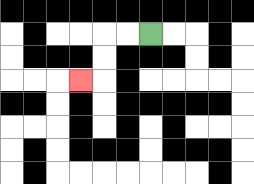{'start': '[6, 1]', 'end': '[3, 3]', 'path_directions': 'L,L,D,D,L', 'path_coordinates': '[[6, 1], [5, 1], [4, 1], [4, 2], [4, 3], [3, 3]]'}